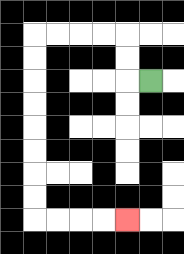{'start': '[6, 3]', 'end': '[5, 9]', 'path_directions': 'L,U,U,L,L,L,L,D,D,D,D,D,D,D,D,R,R,R,R', 'path_coordinates': '[[6, 3], [5, 3], [5, 2], [5, 1], [4, 1], [3, 1], [2, 1], [1, 1], [1, 2], [1, 3], [1, 4], [1, 5], [1, 6], [1, 7], [1, 8], [1, 9], [2, 9], [3, 9], [4, 9], [5, 9]]'}